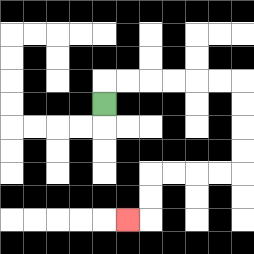{'start': '[4, 4]', 'end': '[5, 9]', 'path_directions': 'U,R,R,R,R,R,R,D,D,D,D,L,L,L,L,D,D,L', 'path_coordinates': '[[4, 4], [4, 3], [5, 3], [6, 3], [7, 3], [8, 3], [9, 3], [10, 3], [10, 4], [10, 5], [10, 6], [10, 7], [9, 7], [8, 7], [7, 7], [6, 7], [6, 8], [6, 9], [5, 9]]'}